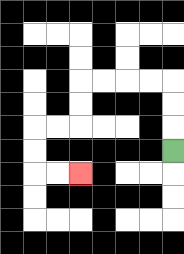{'start': '[7, 6]', 'end': '[3, 7]', 'path_directions': 'U,U,U,L,L,L,L,D,D,L,L,D,D,R,R', 'path_coordinates': '[[7, 6], [7, 5], [7, 4], [7, 3], [6, 3], [5, 3], [4, 3], [3, 3], [3, 4], [3, 5], [2, 5], [1, 5], [1, 6], [1, 7], [2, 7], [3, 7]]'}